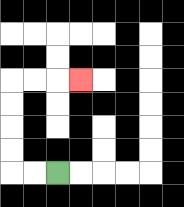{'start': '[2, 7]', 'end': '[3, 3]', 'path_directions': 'L,L,U,U,U,U,R,R,R', 'path_coordinates': '[[2, 7], [1, 7], [0, 7], [0, 6], [0, 5], [0, 4], [0, 3], [1, 3], [2, 3], [3, 3]]'}